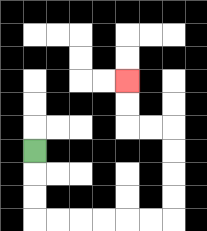{'start': '[1, 6]', 'end': '[5, 3]', 'path_directions': 'D,D,D,R,R,R,R,R,R,U,U,U,U,L,L,U,U', 'path_coordinates': '[[1, 6], [1, 7], [1, 8], [1, 9], [2, 9], [3, 9], [4, 9], [5, 9], [6, 9], [7, 9], [7, 8], [7, 7], [7, 6], [7, 5], [6, 5], [5, 5], [5, 4], [5, 3]]'}